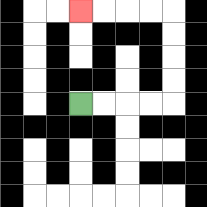{'start': '[3, 4]', 'end': '[3, 0]', 'path_directions': 'R,R,R,R,U,U,U,U,L,L,L,L', 'path_coordinates': '[[3, 4], [4, 4], [5, 4], [6, 4], [7, 4], [7, 3], [7, 2], [7, 1], [7, 0], [6, 0], [5, 0], [4, 0], [3, 0]]'}